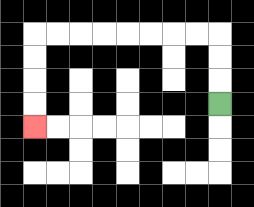{'start': '[9, 4]', 'end': '[1, 5]', 'path_directions': 'U,U,U,L,L,L,L,L,L,L,L,D,D,D,D', 'path_coordinates': '[[9, 4], [9, 3], [9, 2], [9, 1], [8, 1], [7, 1], [6, 1], [5, 1], [4, 1], [3, 1], [2, 1], [1, 1], [1, 2], [1, 3], [1, 4], [1, 5]]'}